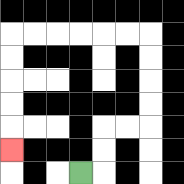{'start': '[3, 7]', 'end': '[0, 6]', 'path_directions': 'R,U,U,R,R,U,U,U,U,L,L,L,L,L,L,D,D,D,D,D', 'path_coordinates': '[[3, 7], [4, 7], [4, 6], [4, 5], [5, 5], [6, 5], [6, 4], [6, 3], [6, 2], [6, 1], [5, 1], [4, 1], [3, 1], [2, 1], [1, 1], [0, 1], [0, 2], [0, 3], [0, 4], [0, 5], [0, 6]]'}